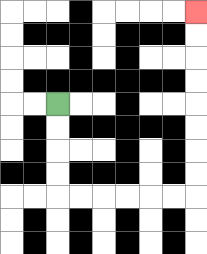{'start': '[2, 4]', 'end': '[8, 0]', 'path_directions': 'D,D,D,D,R,R,R,R,R,R,U,U,U,U,U,U,U,U', 'path_coordinates': '[[2, 4], [2, 5], [2, 6], [2, 7], [2, 8], [3, 8], [4, 8], [5, 8], [6, 8], [7, 8], [8, 8], [8, 7], [8, 6], [8, 5], [8, 4], [8, 3], [8, 2], [8, 1], [8, 0]]'}